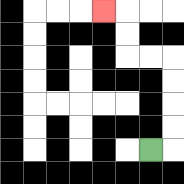{'start': '[6, 6]', 'end': '[4, 0]', 'path_directions': 'R,U,U,U,U,L,L,U,U,L', 'path_coordinates': '[[6, 6], [7, 6], [7, 5], [7, 4], [7, 3], [7, 2], [6, 2], [5, 2], [5, 1], [5, 0], [4, 0]]'}